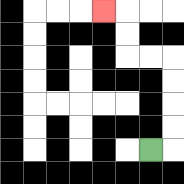{'start': '[6, 6]', 'end': '[4, 0]', 'path_directions': 'R,U,U,U,U,L,L,U,U,L', 'path_coordinates': '[[6, 6], [7, 6], [7, 5], [7, 4], [7, 3], [7, 2], [6, 2], [5, 2], [5, 1], [5, 0], [4, 0]]'}